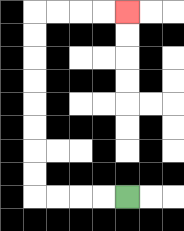{'start': '[5, 8]', 'end': '[5, 0]', 'path_directions': 'L,L,L,L,U,U,U,U,U,U,U,U,R,R,R,R', 'path_coordinates': '[[5, 8], [4, 8], [3, 8], [2, 8], [1, 8], [1, 7], [1, 6], [1, 5], [1, 4], [1, 3], [1, 2], [1, 1], [1, 0], [2, 0], [3, 0], [4, 0], [5, 0]]'}